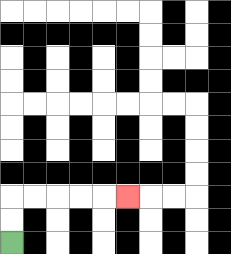{'start': '[0, 10]', 'end': '[5, 8]', 'path_directions': 'U,U,R,R,R,R,R', 'path_coordinates': '[[0, 10], [0, 9], [0, 8], [1, 8], [2, 8], [3, 8], [4, 8], [5, 8]]'}